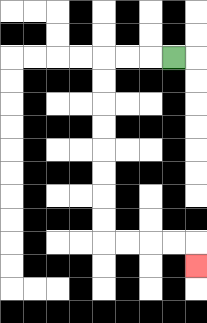{'start': '[7, 2]', 'end': '[8, 11]', 'path_directions': 'L,L,L,D,D,D,D,D,D,D,D,R,R,R,R,D', 'path_coordinates': '[[7, 2], [6, 2], [5, 2], [4, 2], [4, 3], [4, 4], [4, 5], [4, 6], [4, 7], [4, 8], [4, 9], [4, 10], [5, 10], [6, 10], [7, 10], [8, 10], [8, 11]]'}